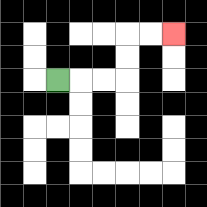{'start': '[2, 3]', 'end': '[7, 1]', 'path_directions': 'R,R,R,U,U,R,R', 'path_coordinates': '[[2, 3], [3, 3], [4, 3], [5, 3], [5, 2], [5, 1], [6, 1], [7, 1]]'}